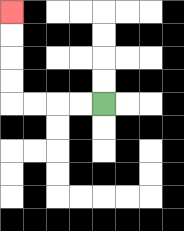{'start': '[4, 4]', 'end': '[0, 0]', 'path_directions': 'L,L,L,L,U,U,U,U', 'path_coordinates': '[[4, 4], [3, 4], [2, 4], [1, 4], [0, 4], [0, 3], [0, 2], [0, 1], [0, 0]]'}